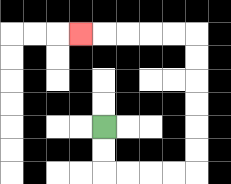{'start': '[4, 5]', 'end': '[3, 1]', 'path_directions': 'D,D,R,R,R,R,U,U,U,U,U,U,L,L,L,L,L', 'path_coordinates': '[[4, 5], [4, 6], [4, 7], [5, 7], [6, 7], [7, 7], [8, 7], [8, 6], [8, 5], [8, 4], [8, 3], [8, 2], [8, 1], [7, 1], [6, 1], [5, 1], [4, 1], [3, 1]]'}